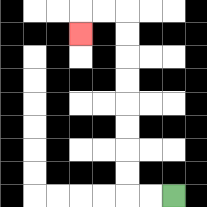{'start': '[7, 8]', 'end': '[3, 1]', 'path_directions': 'L,L,U,U,U,U,U,U,U,U,L,L,D', 'path_coordinates': '[[7, 8], [6, 8], [5, 8], [5, 7], [5, 6], [5, 5], [5, 4], [5, 3], [5, 2], [5, 1], [5, 0], [4, 0], [3, 0], [3, 1]]'}